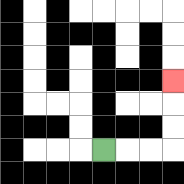{'start': '[4, 6]', 'end': '[7, 3]', 'path_directions': 'R,R,R,U,U,U', 'path_coordinates': '[[4, 6], [5, 6], [6, 6], [7, 6], [7, 5], [7, 4], [7, 3]]'}